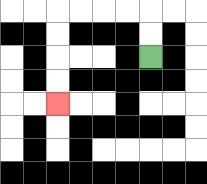{'start': '[6, 2]', 'end': '[2, 4]', 'path_directions': 'U,U,L,L,L,L,D,D,D,D', 'path_coordinates': '[[6, 2], [6, 1], [6, 0], [5, 0], [4, 0], [3, 0], [2, 0], [2, 1], [2, 2], [2, 3], [2, 4]]'}